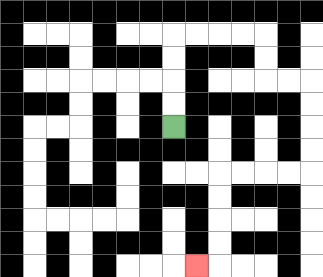{'start': '[7, 5]', 'end': '[8, 11]', 'path_directions': 'U,U,U,U,R,R,R,R,D,D,R,R,D,D,D,D,L,L,L,L,D,D,D,D,L', 'path_coordinates': '[[7, 5], [7, 4], [7, 3], [7, 2], [7, 1], [8, 1], [9, 1], [10, 1], [11, 1], [11, 2], [11, 3], [12, 3], [13, 3], [13, 4], [13, 5], [13, 6], [13, 7], [12, 7], [11, 7], [10, 7], [9, 7], [9, 8], [9, 9], [9, 10], [9, 11], [8, 11]]'}